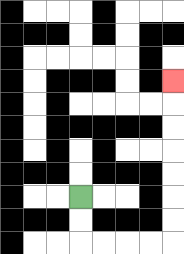{'start': '[3, 8]', 'end': '[7, 3]', 'path_directions': 'D,D,R,R,R,R,U,U,U,U,U,U,U', 'path_coordinates': '[[3, 8], [3, 9], [3, 10], [4, 10], [5, 10], [6, 10], [7, 10], [7, 9], [7, 8], [7, 7], [7, 6], [7, 5], [7, 4], [7, 3]]'}